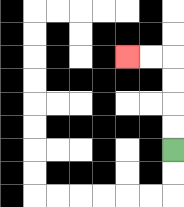{'start': '[7, 6]', 'end': '[5, 2]', 'path_directions': 'U,U,U,U,L,L', 'path_coordinates': '[[7, 6], [7, 5], [7, 4], [7, 3], [7, 2], [6, 2], [5, 2]]'}